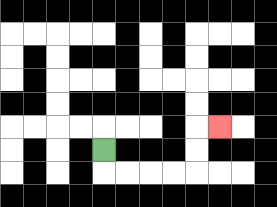{'start': '[4, 6]', 'end': '[9, 5]', 'path_directions': 'D,R,R,R,R,U,U,R', 'path_coordinates': '[[4, 6], [4, 7], [5, 7], [6, 7], [7, 7], [8, 7], [8, 6], [8, 5], [9, 5]]'}